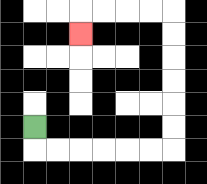{'start': '[1, 5]', 'end': '[3, 1]', 'path_directions': 'D,R,R,R,R,R,R,U,U,U,U,U,U,L,L,L,L,D', 'path_coordinates': '[[1, 5], [1, 6], [2, 6], [3, 6], [4, 6], [5, 6], [6, 6], [7, 6], [7, 5], [7, 4], [7, 3], [7, 2], [7, 1], [7, 0], [6, 0], [5, 0], [4, 0], [3, 0], [3, 1]]'}